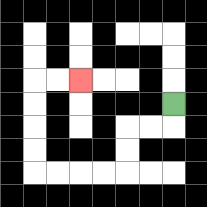{'start': '[7, 4]', 'end': '[3, 3]', 'path_directions': 'D,L,L,D,D,L,L,L,L,U,U,U,U,R,R', 'path_coordinates': '[[7, 4], [7, 5], [6, 5], [5, 5], [5, 6], [5, 7], [4, 7], [3, 7], [2, 7], [1, 7], [1, 6], [1, 5], [1, 4], [1, 3], [2, 3], [3, 3]]'}